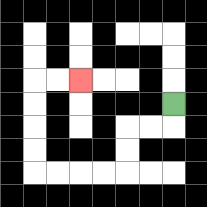{'start': '[7, 4]', 'end': '[3, 3]', 'path_directions': 'D,L,L,D,D,L,L,L,L,U,U,U,U,R,R', 'path_coordinates': '[[7, 4], [7, 5], [6, 5], [5, 5], [5, 6], [5, 7], [4, 7], [3, 7], [2, 7], [1, 7], [1, 6], [1, 5], [1, 4], [1, 3], [2, 3], [3, 3]]'}